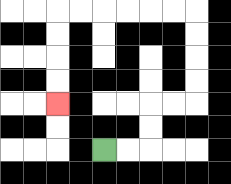{'start': '[4, 6]', 'end': '[2, 4]', 'path_directions': 'R,R,U,U,R,R,U,U,U,U,L,L,L,L,L,L,D,D,D,D', 'path_coordinates': '[[4, 6], [5, 6], [6, 6], [6, 5], [6, 4], [7, 4], [8, 4], [8, 3], [8, 2], [8, 1], [8, 0], [7, 0], [6, 0], [5, 0], [4, 0], [3, 0], [2, 0], [2, 1], [2, 2], [2, 3], [2, 4]]'}